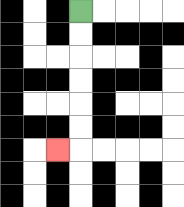{'start': '[3, 0]', 'end': '[2, 6]', 'path_directions': 'D,D,D,D,D,D,L', 'path_coordinates': '[[3, 0], [3, 1], [3, 2], [3, 3], [3, 4], [3, 5], [3, 6], [2, 6]]'}